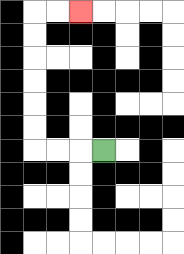{'start': '[4, 6]', 'end': '[3, 0]', 'path_directions': 'L,L,L,U,U,U,U,U,U,R,R', 'path_coordinates': '[[4, 6], [3, 6], [2, 6], [1, 6], [1, 5], [1, 4], [1, 3], [1, 2], [1, 1], [1, 0], [2, 0], [3, 0]]'}